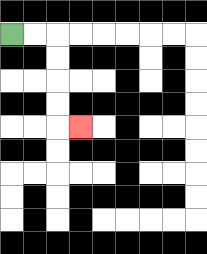{'start': '[0, 1]', 'end': '[3, 5]', 'path_directions': 'R,R,D,D,D,D,R', 'path_coordinates': '[[0, 1], [1, 1], [2, 1], [2, 2], [2, 3], [2, 4], [2, 5], [3, 5]]'}